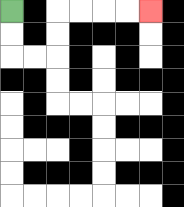{'start': '[0, 0]', 'end': '[6, 0]', 'path_directions': 'D,D,R,R,U,U,R,R,R,R', 'path_coordinates': '[[0, 0], [0, 1], [0, 2], [1, 2], [2, 2], [2, 1], [2, 0], [3, 0], [4, 0], [5, 0], [6, 0]]'}